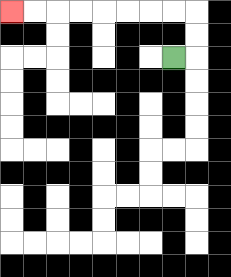{'start': '[7, 2]', 'end': '[0, 0]', 'path_directions': 'R,U,U,L,L,L,L,L,L,L,L', 'path_coordinates': '[[7, 2], [8, 2], [8, 1], [8, 0], [7, 0], [6, 0], [5, 0], [4, 0], [3, 0], [2, 0], [1, 0], [0, 0]]'}